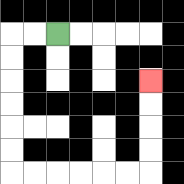{'start': '[2, 1]', 'end': '[6, 3]', 'path_directions': 'L,L,D,D,D,D,D,D,R,R,R,R,R,R,U,U,U,U', 'path_coordinates': '[[2, 1], [1, 1], [0, 1], [0, 2], [0, 3], [0, 4], [0, 5], [0, 6], [0, 7], [1, 7], [2, 7], [3, 7], [4, 7], [5, 7], [6, 7], [6, 6], [6, 5], [6, 4], [6, 3]]'}